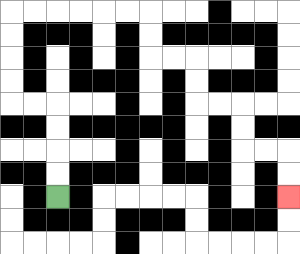{'start': '[2, 8]', 'end': '[12, 8]', 'path_directions': 'U,U,U,U,L,L,U,U,U,U,R,R,R,R,R,R,D,D,R,R,D,D,R,R,D,D,R,R,D,D', 'path_coordinates': '[[2, 8], [2, 7], [2, 6], [2, 5], [2, 4], [1, 4], [0, 4], [0, 3], [0, 2], [0, 1], [0, 0], [1, 0], [2, 0], [3, 0], [4, 0], [5, 0], [6, 0], [6, 1], [6, 2], [7, 2], [8, 2], [8, 3], [8, 4], [9, 4], [10, 4], [10, 5], [10, 6], [11, 6], [12, 6], [12, 7], [12, 8]]'}